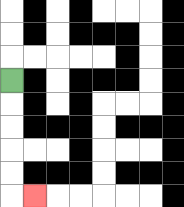{'start': '[0, 3]', 'end': '[1, 8]', 'path_directions': 'D,D,D,D,D,R', 'path_coordinates': '[[0, 3], [0, 4], [0, 5], [0, 6], [0, 7], [0, 8], [1, 8]]'}